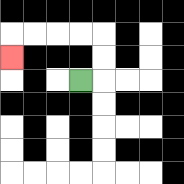{'start': '[3, 3]', 'end': '[0, 2]', 'path_directions': 'R,U,U,L,L,L,L,D', 'path_coordinates': '[[3, 3], [4, 3], [4, 2], [4, 1], [3, 1], [2, 1], [1, 1], [0, 1], [0, 2]]'}